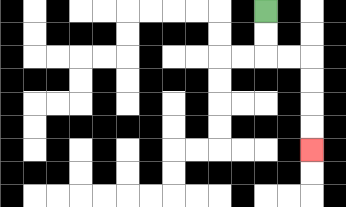{'start': '[11, 0]', 'end': '[13, 6]', 'path_directions': 'D,D,R,R,D,D,D,D', 'path_coordinates': '[[11, 0], [11, 1], [11, 2], [12, 2], [13, 2], [13, 3], [13, 4], [13, 5], [13, 6]]'}